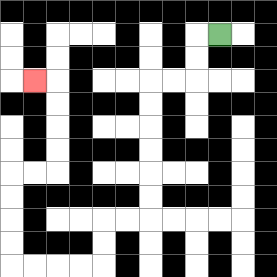{'start': '[9, 1]', 'end': '[1, 3]', 'path_directions': 'L,D,D,L,L,D,D,D,D,D,D,L,L,D,D,L,L,L,L,U,U,U,U,R,R,U,U,U,U,L', 'path_coordinates': '[[9, 1], [8, 1], [8, 2], [8, 3], [7, 3], [6, 3], [6, 4], [6, 5], [6, 6], [6, 7], [6, 8], [6, 9], [5, 9], [4, 9], [4, 10], [4, 11], [3, 11], [2, 11], [1, 11], [0, 11], [0, 10], [0, 9], [0, 8], [0, 7], [1, 7], [2, 7], [2, 6], [2, 5], [2, 4], [2, 3], [1, 3]]'}